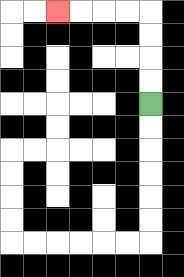{'start': '[6, 4]', 'end': '[2, 0]', 'path_directions': 'U,U,U,U,L,L,L,L', 'path_coordinates': '[[6, 4], [6, 3], [6, 2], [6, 1], [6, 0], [5, 0], [4, 0], [3, 0], [2, 0]]'}